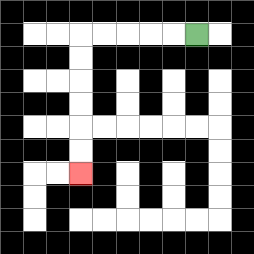{'start': '[8, 1]', 'end': '[3, 7]', 'path_directions': 'L,L,L,L,L,D,D,D,D,D,D', 'path_coordinates': '[[8, 1], [7, 1], [6, 1], [5, 1], [4, 1], [3, 1], [3, 2], [3, 3], [3, 4], [3, 5], [3, 6], [3, 7]]'}